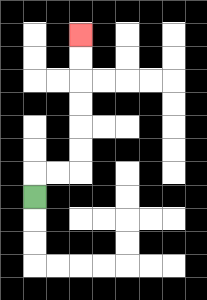{'start': '[1, 8]', 'end': '[3, 1]', 'path_directions': 'U,R,R,U,U,U,U,U,U', 'path_coordinates': '[[1, 8], [1, 7], [2, 7], [3, 7], [3, 6], [3, 5], [3, 4], [3, 3], [3, 2], [3, 1]]'}